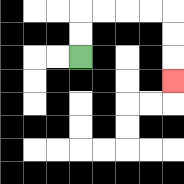{'start': '[3, 2]', 'end': '[7, 3]', 'path_directions': 'U,U,R,R,R,R,D,D,D', 'path_coordinates': '[[3, 2], [3, 1], [3, 0], [4, 0], [5, 0], [6, 0], [7, 0], [7, 1], [7, 2], [7, 3]]'}